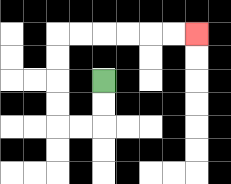{'start': '[4, 3]', 'end': '[8, 1]', 'path_directions': 'D,D,L,L,U,U,U,U,R,R,R,R,R,R', 'path_coordinates': '[[4, 3], [4, 4], [4, 5], [3, 5], [2, 5], [2, 4], [2, 3], [2, 2], [2, 1], [3, 1], [4, 1], [5, 1], [6, 1], [7, 1], [8, 1]]'}